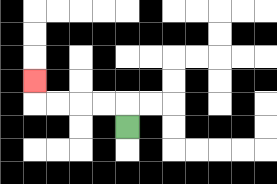{'start': '[5, 5]', 'end': '[1, 3]', 'path_directions': 'U,L,L,L,L,U', 'path_coordinates': '[[5, 5], [5, 4], [4, 4], [3, 4], [2, 4], [1, 4], [1, 3]]'}